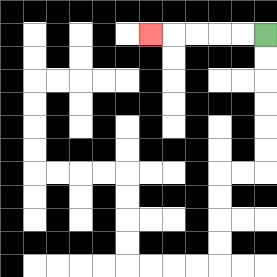{'start': '[11, 1]', 'end': '[6, 1]', 'path_directions': 'L,L,L,L,L', 'path_coordinates': '[[11, 1], [10, 1], [9, 1], [8, 1], [7, 1], [6, 1]]'}